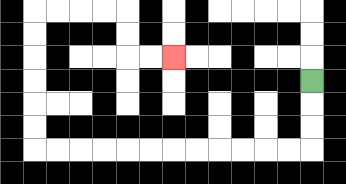{'start': '[13, 3]', 'end': '[7, 2]', 'path_directions': 'D,D,D,L,L,L,L,L,L,L,L,L,L,L,L,U,U,U,U,U,U,R,R,R,R,D,D,R,R', 'path_coordinates': '[[13, 3], [13, 4], [13, 5], [13, 6], [12, 6], [11, 6], [10, 6], [9, 6], [8, 6], [7, 6], [6, 6], [5, 6], [4, 6], [3, 6], [2, 6], [1, 6], [1, 5], [1, 4], [1, 3], [1, 2], [1, 1], [1, 0], [2, 0], [3, 0], [4, 0], [5, 0], [5, 1], [5, 2], [6, 2], [7, 2]]'}